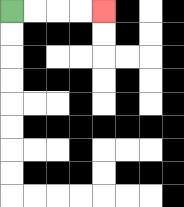{'start': '[0, 0]', 'end': '[4, 0]', 'path_directions': 'R,R,R,R', 'path_coordinates': '[[0, 0], [1, 0], [2, 0], [3, 0], [4, 0]]'}